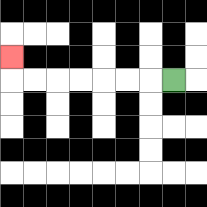{'start': '[7, 3]', 'end': '[0, 2]', 'path_directions': 'L,L,L,L,L,L,L,U', 'path_coordinates': '[[7, 3], [6, 3], [5, 3], [4, 3], [3, 3], [2, 3], [1, 3], [0, 3], [0, 2]]'}